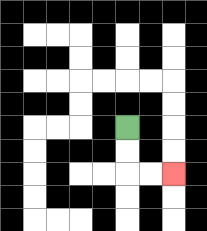{'start': '[5, 5]', 'end': '[7, 7]', 'path_directions': 'D,D,R,R', 'path_coordinates': '[[5, 5], [5, 6], [5, 7], [6, 7], [7, 7]]'}